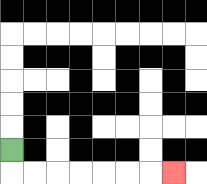{'start': '[0, 6]', 'end': '[7, 7]', 'path_directions': 'D,R,R,R,R,R,R,R', 'path_coordinates': '[[0, 6], [0, 7], [1, 7], [2, 7], [3, 7], [4, 7], [5, 7], [6, 7], [7, 7]]'}